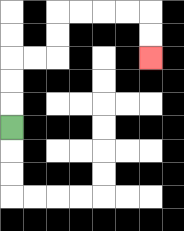{'start': '[0, 5]', 'end': '[6, 2]', 'path_directions': 'U,U,U,R,R,U,U,R,R,R,R,D,D', 'path_coordinates': '[[0, 5], [0, 4], [0, 3], [0, 2], [1, 2], [2, 2], [2, 1], [2, 0], [3, 0], [4, 0], [5, 0], [6, 0], [6, 1], [6, 2]]'}